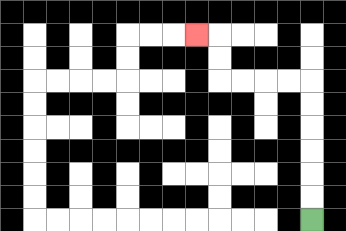{'start': '[13, 9]', 'end': '[8, 1]', 'path_directions': 'U,U,U,U,U,U,L,L,L,L,U,U,L', 'path_coordinates': '[[13, 9], [13, 8], [13, 7], [13, 6], [13, 5], [13, 4], [13, 3], [12, 3], [11, 3], [10, 3], [9, 3], [9, 2], [9, 1], [8, 1]]'}